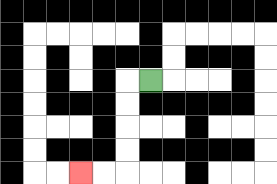{'start': '[6, 3]', 'end': '[3, 7]', 'path_directions': 'L,D,D,D,D,L,L', 'path_coordinates': '[[6, 3], [5, 3], [5, 4], [5, 5], [5, 6], [5, 7], [4, 7], [3, 7]]'}